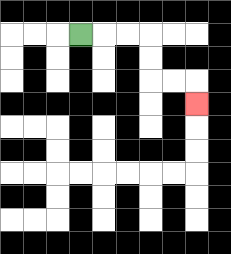{'start': '[3, 1]', 'end': '[8, 4]', 'path_directions': 'R,R,R,D,D,R,R,D', 'path_coordinates': '[[3, 1], [4, 1], [5, 1], [6, 1], [6, 2], [6, 3], [7, 3], [8, 3], [8, 4]]'}